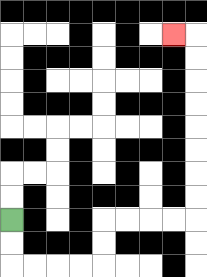{'start': '[0, 9]', 'end': '[7, 1]', 'path_directions': 'D,D,R,R,R,R,U,U,R,R,R,R,U,U,U,U,U,U,U,U,L', 'path_coordinates': '[[0, 9], [0, 10], [0, 11], [1, 11], [2, 11], [3, 11], [4, 11], [4, 10], [4, 9], [5, 9], [6, 9], [7, 9], [8, 9], [8, 8], [8, 7], [8, 6], [8, 5], [8, 4], [8, 3], [8, 2], [8, 1], [7, 1]]'}